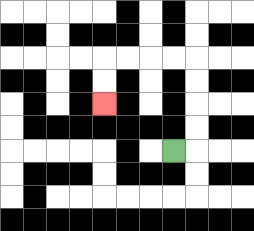{'start': '[7, 6]', 'end': '[4, 4]', 'path_directions': 'R,U,U,U,U,L,L,L,L,D,D', 'path_coordinates': '[[7, 6], [8, 6], [8, 5], [8, 4], [8, 3], [8, 2], [7, 2], [6, 2], [5, 2], [4, 2], [4, 3], [4, 4]]'}